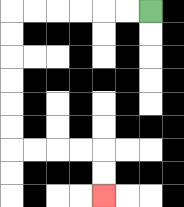{'start': '[6, 0]', 'end': '[4, 8]', 'path_directions': 'L,L,L,L,L,L,D,D,D,D,D,D,R,R,R,R,D,D', 'path_coordinates': '[[6, 0], [5, 0], [4, 0], [3, 0], [2, 0], [1, 0], [0, 0], [0, 1], [0, 2], [0, 3], [0, 4], [0, 5], [0, 6], [1, 6], [2, 6], [3, 6], [4, 6], [4, 7], [4, 8]]'}